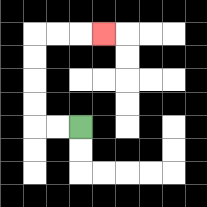{'start': '[3, 5]', 'end': '[4, 1]', 'path_directions': 'L,L,U,U,U,U,R,R,R', 'path_coordinates': '[[3, 5], [2, 5], [1, 5], [1, 4], [1, 3], [1, 2], [1, 1], [2, 1], [3, 1], [4, 1]]'}